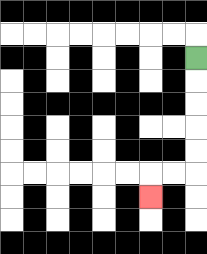{'start': '[8, 2]', 'end': '[6, 8]', 'path_directions': 'D,D,D,D,D,L,L,D', 'path_coordinates': '[[8, 2], [8, 3], [8, 4], [8, 5], [8, 6], [8, 7], [7, 7], [6, 7], [6, 8]]'}